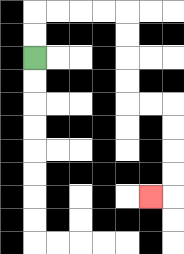{'start': '[1, 2]', 'end': '[6, 8]', 'path_directions': 'U,U,R,R,R,R,D,D,D,D,R,R,D,D,D,D,L', 'path_coordinates': '[[1, 2], [1, 1], [1, 0], [2, 0], [3, 0], [4, 0], [5, 0], [5, 1], [5, 2], [5, 3], [5, 4], [6, 4], [7, 4], [7, 5], [7, 6], [7, 7], [7, 8], [6, 8]]'}